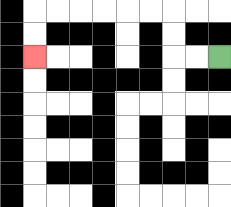{'start': '[9, 2]', 'end': '[1, 2]', 'path_directions': 'L,L,U,U,L,L,L,L,L,L,D,D', 'path_coordinates': '[[9, 2], [8, 2], [7, 2], [7, 1], [7, 0], [6, 0], [5, 0], [4, 0], [3, 0], [2, 0], [1, 0], [1, 1], [1, 2]]'}